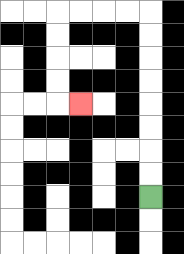{'start': '[6, 8]', 'end': '[3, 4]', 'path_directions': 'U,U,U,U,U,U,U,U,L,L,L,L,D,D,D,D,R', 'path_coordinates': '[[6, 8], [6, 7], [6, 6], [6, 5], [6, 4], [6, 3], [6, 2], [6, 1], [6, 0], [5, 0], [4, 0], [3, 0], [2, 0], [2, 1], [2, 2], [2, 3], [2, 4], [3, 4]]'}